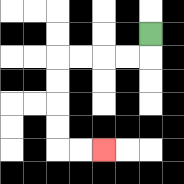{'start': '[6, 1]', 'end': '[4, 6]', 'path_directions': 'D,L,L,L,L,D,D,D,D,R,R', 'path_coordinates': '[[6, 1], [6, 2], [5, 2], [4, 2], [3, 2], [2, 2], [2, 3], [2, 4], [2, 5], [2, 6], [3, 6], [4, 6]]'}